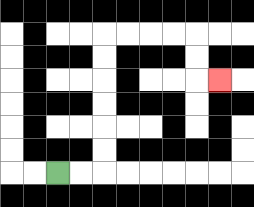{'start': '[2, 7]', 'end': '[9, 3]', 'path_directions': 'R,R,U,U,U,U,U,U,R,R,R,R,D,D,R', 'path_coordinates': '[[2, 7], [3, 7], [4, 7], [4, 6], [4, 5], [4, 4], [4, 3], [4, 2], [4, 1], [5, 1], [6, 1], [7, 1], [8, 1], [8, 2], [8, 3], [9, 3]]'}